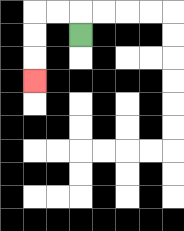{'start': '[3, 1]', 'end': '[1, 3]', 'path_directions': 'U,L,L,D,D,D', 'path_coordinates': '[[3, 1], [3, 0], [2, 0], [1, 0], [1, 1], [1, 2], [1, 3]]'}